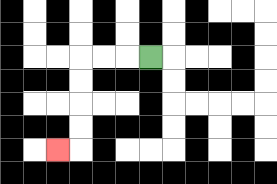{'start': '[6, 2]', 'end': '[2, 6]', 'path_directions': 'L,L,L,D,D,D,D,L', 'path_coordinates': '[[6, 2], [5, 2], [4, 2], [3, 2], [3, 3], [3, 4], [3, 5], [3, 6], [2, 6]]'}